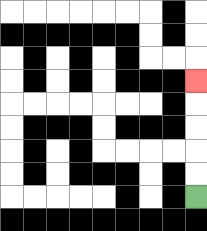{'start': '[8, 8]', 'end': '[8, 3]', 'path_directions': 'U,U,U,U,U', 'path_coordinates': '[[8, 8], [8, 7], [8, 6], [8, 5], [8, 4], [8, 3]]'}